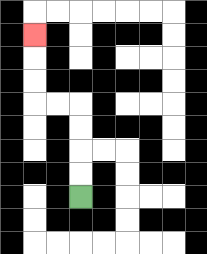{'start': '[3, 8]', 'end': '[1, 1]', 'path_directions': 'U,U,U,U,L,L,U,U,U', 'path_coordinates': '[[3, 8], [3, 7], [3, 6], [3, 5], [3, 4], [2, 4], [1, 4], [1, 3], [1, 2], [1, 1]]'}